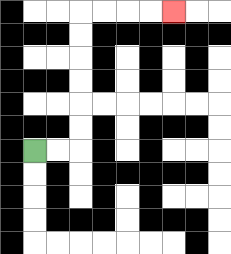{'start': '[1, 6]', 'end': '[7, 0]', 'path_directions': 'R,R,U,U,U,U,U,U,R,R,R,R', 'path_coordinates': '[[1, 6], [2, 6], [3, 6], [3, 5], [3, 4], [3, 3], [3, 2], [3, 1], [3, 0], [4, 0], [5, 0], [6, 0], [7, 0]]'}